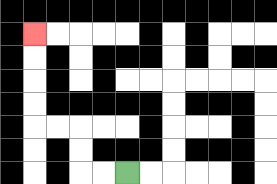{'start': '[5, 7]', 'end': '[1, 1]', 'path_directions': 'L,L,U,U,L,L,U,U,U,U', 'path_coordinates': '[[5, 7], [4, 7], [3, 7], [3, 6], [3, 5], [2, 5], [1, 5], [1, 4], [1, 3], [1, 2], [1, 1]]'}